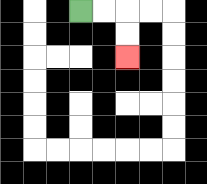{'start': '[3, 0]', 'end': '[5, 2]', 'path_directions': 'R,R,D,D', 'path_coordinates': '[[3, 0], [4, 0], [5, 0], [5, 1], [5, 2]]'}